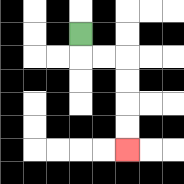{'start': '[3, 1]', 'end': '[5, 6]', 'path_directions': 'D,R,R,D,D,D,D', 'path_coordinates': '[[3, 1], [3, 2], [4, 2], [5, 2], [5, 3], [5, 4], [5, 5], [5, 6]]'}